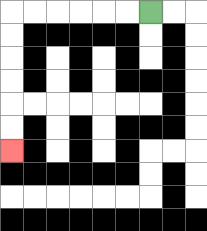{'start': '[6, 0]', 'end': '[0, 6]', 'path_directions': 'L,L,L,L,L,L,D,D,D,D,D,D', 'path_coordinates': '[[6, 0], [5, 0], [4, 0], [3, 0], [2, 0], [1, 0], [0, 0], [0, 1], [0, 2], [0, 3], [0, 4], [0, 5], [0, 6]]'}